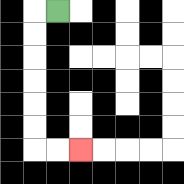{'start': '[2, 0]', 'end': '[3, 6]', 'path_directions': 'L,D,D,D,D,D,D,R,R', 'path_coordinates': '[[2, 0], [1, 0], [1, 1], [1, 2], [1, 3], [1, 4], [1, 5], [1, 6], [2, 6], [3, 6]]'}